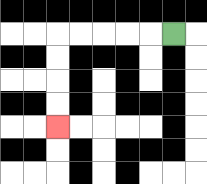{'start': '[7, 1]', 'end': '[2, 5]', 'path_directions': 'L,L,L,L,L,D,D,D,D', 'path_coordinates': '[[7, 1], [6, 1], [5, 1], [4, 1], [3, 1], [2, 1], [2, 2], [2, 3], [2, 4], [2, 5]]'}